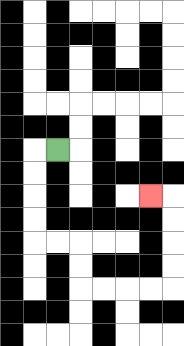{'start': '[2, 6]', 'end': '[6, 8]', 'path_directions': 'L,D,D,D,D,R,R,D,D,R,R,R,R,U,U,U,U,L', 'path_coordinates': '[[2, 6], [1, 6], [1, 7], [1, 8], [1, 9], [1, 10], [2, 10], [3, 10], [3, 11], [3, 12], [4, 12], [5, 12], [6, 12], [7, 12], [7, 11], [7, 10], [7, 9], [7, 8], [6, 8]]'}